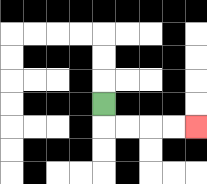{'start': '[4, 4]', 'end': '[8, 5]', 'path_directions': 'D,R,R,R,R', 'path_coordinates': '[[4, 4], [4, 5], [5, 5], [6, 5], [7, 5], [8, 5]]'}